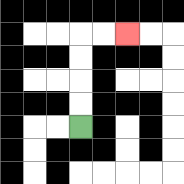{'start': '[3, 5]', 'end': '[5, 1]', 'path_directions': 'U,U,U,U,R,R', 'path_coordinates': '[[3, 5], [3, 4], [3, 3], [3, 2], [3, 1], [4, 1], [5, 1]]'}